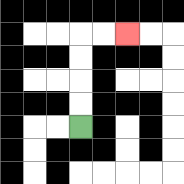{'start': '[3, 5]', 'end': '[5, 1]', 'path_directions': 'U,U,U,U,R,R', 'path_coordinates': '[[3, 5], [3, 4], [3, 3], [3, 2], [3, 1], [4, 1], [5, 1]]'}